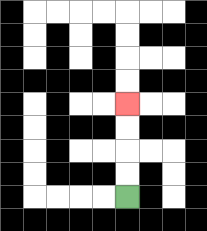{'start': '[5, 8]', 'end': '[5, 4]', 'path_directions': 'U,U,U,U', 'path_coordinates': '[[5, 8], [5, 7], [5, 6], [5, 5], [5, 4]]'}